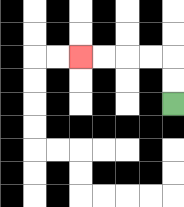{'start': '[7, 4]', 'end': '[3, 2]', 'path_directions': 'U,U,L,L,L,L', 'path_coordinates': '[[7, 4], [7, 3], [7, 2], [6, 2], [5, 2], [4, 2], [3, 2]]'}